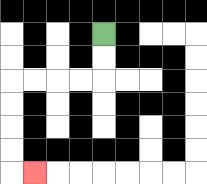{'start': '[4, 1]', 'end': '[1, 7]', 'path_directions': 'D,D,L,L,L,L,D,D,D,D,R', 'path_coordinates': '[[4, 1], [4, 2], [4, 3], [3, 3], [2, 3], [1, 3], [0, 3], [0, 4], [0, 5], [0, 6], [0, 7], [1, 7]]'}